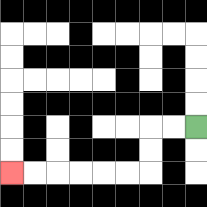{'start': '[8, 5]', 'end': '[0, 7]', 'path_directions': 'L,L,D,D,L,L,L,L,L,L', 'path_coordinates': '[[8, 5], [7, 5], [6, 5], [6, 6], [6, 7], [5, 7], [4, 7], [3, 7], [2, 7], [1, 7], [0, 7]]'}